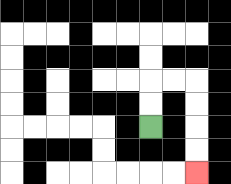{'start': '[6, 5]', 'end': '[8, 7]', 'path_directions': 'U,U,R,R,D,D,D,D', 'path_coordinates': '[[6, 5], [6, 4], [6, 3], [7, 3], [8, 3], [8, 4], [8, 5], [8, 6], [8, 7]]'}